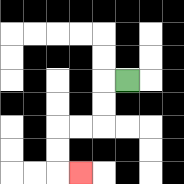{'start': '[5, 3]', 'end': '[3, 7]', 'path_directions': 'L,D,D,L,L,D,D,R', 'path_coordinates': '[[5, 3], [4, 3], [4, 4], [4, 5], [3, 5], [2, 5], [2, 6], [2, 7], [3, 7]]'}